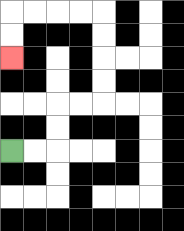{'start': '[0, 6]', 'end': '[0, 2]', 'path_directions': 'R,R,U,U,R,R,U,U,U,U,L,L,L,L,D,D', 'path_coordinates': '[[0, 6], [1, 6], [2, 6], [2, 5], [2, 4], [3, 4], [4, 4], [4, 3], [4, 2], [4, 1], [4, 0], [3, 0], [2, 0], [1, 0], [0, 0], [0, 1], [0, 2]]'}